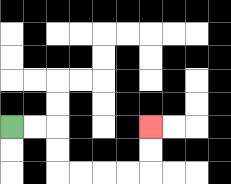{'start': '[0, 5]', 'end': '[6, 5]', 'path_directions': 'R,R,D,D,R,R,R,R,U,U', 'path_coordinates': '[[0, 5], [1, 5], [2, 5], [2, 6], [2, 7], [3, 7], [4, 7], [5, 7], [6, 7], [6, 6], [6, 5]]'}